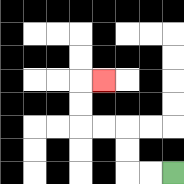{'start': '[7, 7]', 'end': '[4, 3]', 'path_directions': 'L,L,U,U,L,L,U,U,R', 'path_coordinates': '[[7, 7], [6, 7], [5, 7], [5, 6], [5, 5], [4, 5], [3, 5], [3, 4], [3, 3], [4, 3]]'}